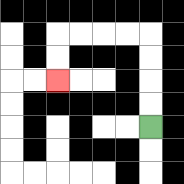{'start': '[6, 5]', 'end': '[2, 3]', 'path_directions': 'U,U,U,U,L,L,L,L,D,D', 'path_coordinates': '[[6, 5], [6, 4], [6, 3], [6, 2], [6, 1], [5, 1], [4, 1], [3, 1], [2, 1], [2, 2], [2, 3]]'}